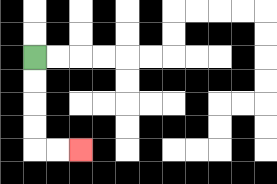{'start': '[1, 2]', 'end': '[3, 6]', 'path_directions': 'D,D,D,D,R,R', 'path_coordinates': '[[1, 2], [1, 3], [1, 4], [1, 5], [1, 6], [2, 6], [3, 6]]'}